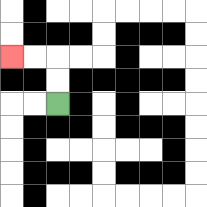{'start': '[2, 4]', 'end': '[0, 2]', 'path_directions': 'U,U,L,L', 'path_coordinates': '[[2, 4], [2, 3], [2, 2], [1, 2], [0, 2]]'}